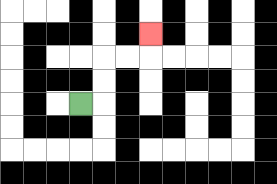{'start': '[3, 4]', 'end': '[6, 1]', 'path_directions': 'R,U,U,R,R,U', 'path_coordinates': '[[3, 4], [4, 4], [4, 3], [4, 2], [5, 2], [6, 2], [6, 1]]'}